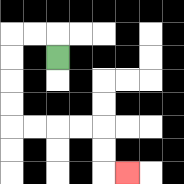{'start': '[2, 2]', 'end': '[5, 7]', 'path_directions': 'U,L,L,D,D,D,D,R,R,R,R,D,D,R', 'path_coordinates': '[[2, 2], [2, 1], [1, 1], [0, 1], [0, 2], [0, 3], [0, 4], [0, 5], [1, 5], [2, 5], [3, 5], [4, 5], [4, 6], [4, 7], [5, 7]]'}